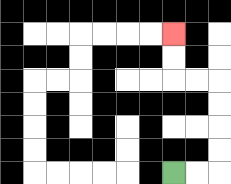{'start': '[7, 7]', 'end': '[7, 1]', 'path_directions': 'R,R,U,U,U,U,L,L,U,U', 'path_coordinates': '[[7, 7], [8, 7], [9, 7], [9, 6], [9, 5], [9, 4], [9, 3], [8, 3], [7, 3], [7, 2], [7, 1]]'}